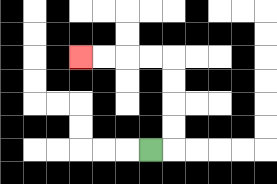{'start': '[6, 6]', 'end': '[3, 2]', 'path_directions': 'R,U,U,U,U,L,L,L,L', 'path_coordinates': '[[6, 6], [7, 6], [7, 5], [7, 4], [7, 3], [7, 2], [6, 2], [5, 2], [4, 2], [3, 2]]'}